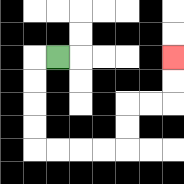{'start': '[2, 2]', 'end': '[7, 2]', 'path_directions': 'L,D,D,D,D,R,R,R,R,U,U,R,R,U,U', 'path_coordinates': '[[2, 2], [1, 2], [1, 3], [1, 4], [1, 5], [1, 6], [2, 6], [3, 6], [4, 6], [5, 6], [5, 5], [5, 4], [6, 4], [7, 4], [7, 3], [7, 2]]'}